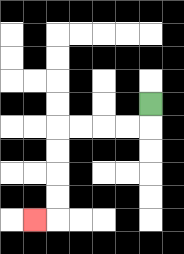{'start': '[6, 4]', 'end': '[1, 9]', 'path_directions': 'D,L,L,L,L,D,D,D,D,L', 'path_coordinates': '[[6, 4], [6, 5], [5, 5], [4, 5], [3, 5], [2, 5], [2, 6], [2, 7], [2, 8], [2, 9], [1, 9]]'}